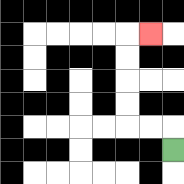{'start': '[7, 6]', 'end': '[6, 1]', 'path_directions': 'U,L,L,U,U,U,U,R', 'path_coordinates': '[[7, 6], [7, 5], [6, 5], [5, 5], [5, 4], [5, 3], [5, 2], [5, 1], [6, 1]]'}